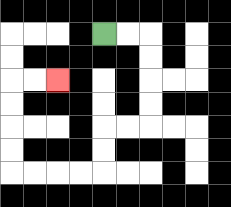{'start': '[4, 1]', 'end': '[2, 3]', 'path_directions': 'R,R,D,D,D,D,L,L,D,D,L,L,L,L,U,U,U,U,R,R', 'path_coordinates': '[[4, 1], [5, 1], [6, 1], [6, 2], [6, 3], [6, 4], [6, 5], [5, 5], [4, 5], [4, 6], [4, 7], [3, 7], [2, 7], [1, 7], [0, 7], [0, 6], [0, 5], [0, 4], [0, 3], [1, 3], [2, 3]]'}